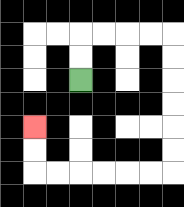{'start': '[3, 3]', 'end': '[1, 5]', 'path_directions': 'U,U,R,R,R,R,D,D,D,D,D,D,L,L,L,L,L,L,U,U', 'path_coordinates': '[[3, 3], [3, 2], [3, 1], [4, 1], [5, 1], [6, 1], [7, 1], [7, 2], [7, 3], [7, 4], [7, 5], [7, 6], [7, 7], [6, 7], [5, 7], [4, 7], [3, 7], [2, 7], [1, 7], [1, 6], [1, 5]]'}